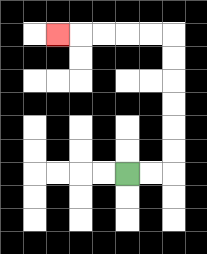{'start': '[5, 7]', 'end': '[2, 1]', 'path_directions': 'R,R,U,U,U,U,U,U,L,L,L,L,L', 'path_coordinates': '[[5, 7], [6, 7], [7, 7], [7, 6], [7, 5], [7, 4], [7, 3], [7, 2], [7, 1], [6, 1], [5, 1], [4, 1], [3, 1], [2, 1]]'}